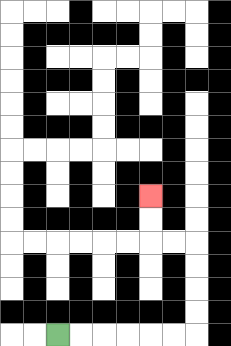{'start': '[2, 14]', 'end': '[6, 8]', 'path_directions': 'R,R,R,R,R,R,U,U,U,U,L,L,U,U', 'path_coordinates': '[[2, 14], [3, 14], [4, 14], [5, 14], [6, 14], [7, 14], [8, 14], [8, 13], [8, 12], [8, 11], [8, 10], [7, 10], [6, 10], [6, 9], [6, 8]]'}